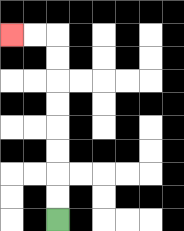{'start': '[2, 9]', 'end': '[0, 1]', 'path_directions': 'U,U,U,U,U,U,U,U,L,L', 'path_coordinates': '[[2, 9], [2, 8], [2, 7], [2, 6], [2, 5], [2, 4], [2, 3], [2, 2], [2, 1], [1, 1], [0, 1]]'}